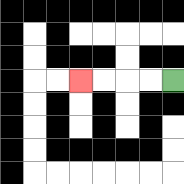{'start': '[7, 3]', 'end': '[3, 3]', 'path_directions': 'L,L,L,L', 'path_coordinates': '[[7, 3], [6, 3], [5, 3], [4, 3], [3, 3]]'}